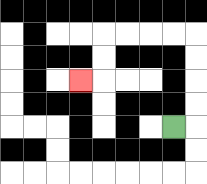{'start': '[7, 5]', 'end': '[3, 3]', 'path_directions': 'R,U,U,U,U,L,L,L,L,D,D,L', 'path_coordinates': '[[7, 5], [8, 5], [8, 4], [8, 3], [8, 2], [8, 1], [7, 1], [6, 1], [5, 1], [4, 1], [4, 2], [4, 3], [3, 3]]'}